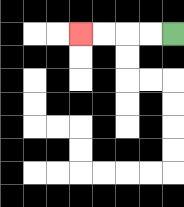{'start': '[7, 1]', 'end': '[3, 1]', 'path_directions': 'L,L,L,L', 'path_coordinates': '[[7, 1], [6, 1], [5, 1], [4, 1], [3, 1]]'}